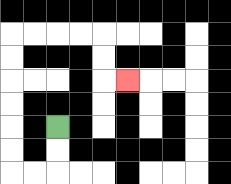{'start': '[2, 5]', 'end': '[5, 3]', 'path_directions': 'D,D,L,L,U,U,U,U,U,U,R,R,R,R,D,D,R', 'path_coordinates': '[[2, 5], [2, 6], [2, 7], [1, 7], [0, 7], [0, 6], [0, 5], [0, 4], [0, 3], [0, 2], [0, 1], [1, 1], [2, 1], [3, 1], [4, 1], [4, 2], [4, 3], [5, 3]]'}